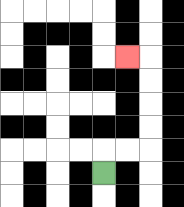{'start': '[4, 7]', 'end': '[5, 2]', 'path_directions': 'U,R,R,U,U,U,U,L', 'path_coordinates': '[[4, 7], [4, 6], [5, 6], [6, 6], [6, 5], [6, 4], [6, 3], [6, 2], [5, 2]]'}